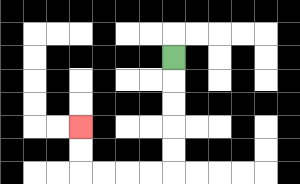{'start': '[7, 2]', 'end': '[3, 5]', 'path_directions': 'D,D,D,D,D,L,L,L,L,U,U', 'path_coordinates': '[[7, 2], [7, 3], [7, 4], [7, 5], [7, 6], [7, 7], [6, 7], [5, 7], [4, 7], [3, 7], [3, 6], [3, 5]]'}